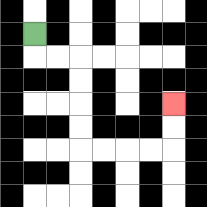{'start': '[1, 1]', 'end': '[7, 4]', 'path_directions': 'D,R,R,D,D,D,D,R,R,R,R,U,U', 'path_coordinates': '[[1, 1], [1, 2], [2, 2], [3, 2], [3, 3], [3, 4], [3, 5], [3, 6], [4, 6], [5, 6], [6, 6], [7, 6], [7, 5], [7, 4]]'}